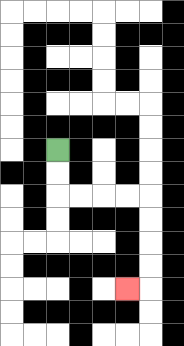{'start': '[2, 6]', 'end': '[5, 12]', 'path_directions': 'D,D,R,R,R,R,D,D,D,D,L', 'path_coordinates': '[[2, 6], [2, 7], [2, 8], [3, 8], [4, 8], [5, 8], [6, 8], [6, 9], [6, 10], [6, 11], [6, 12], [5, 12]]'}